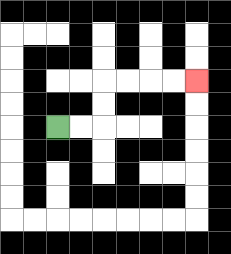{'start': '[2, 5]', 'end': '[8, 3]', 'path_directions': 'R,R,U,U,R,R,R,R', 'path_coordinates': '[[2, 5], [3, 5], [4, 5], [4, 4], [4, 3], [5, 3], [6, 3], [7, 3], [8, 3]]'}